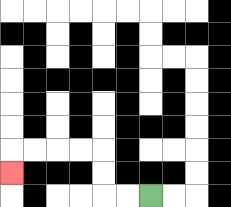{'start': '[6, 8]', 'end': '[0, 7]', 'path_directions': 'L,L,U,U,L,L,L,L,D', 'path_coordinates': '[[6, 8], [5, 8], [4, 8], [4, 7], [4, 6], [3, 6], [2, 6], [1, 6], [0, 6], [0, 7]]'}